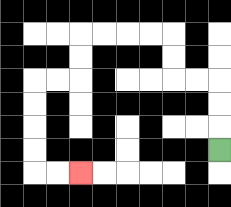{'start': '[9, 6]', 'end': '[3, 7]', 'path_directions': 'U,U,U,L,L,U,U,L,L,L,L,D,D,L,L,D,D,D,D,R,R', 'path_coordinates': '[[9, 6], [9, 5], [9, 4], [9, 3], [8, 3], [7, 3], [7, 2], [7, 1], [6, 1], [5, 1], [4, 1], [3, 1], [3, 2], [3, 3], [2, 3], [1, 3], [1, 4], [1, 5], [1, 6], [1, 7], [2, 7], [3, 7]]'}